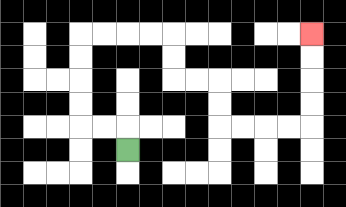{'start': '[5, 6]', 'end': '[13, 1]', 'path_directions': 'U,L,L,U,U,U,U,R,R,R,R,D,D,R,R,D,D,R,R,R,R,U,U,U,U', 'path_coordinates': '[[5, 6], [5, 5], [4, 5], [3, 5], [3, 4], [3, 3], [3, 2], [3, 1], [4, 1], [5, 1], [6, 1], [7, 1], [7, 2], [7, 3], [8, 3], [9, 3], [9, 4], [9, 5], [10, 5], [11, 5], [12, 5], [13, 5], [13, 4], [13, 3], [13, 2], [13, 1]]'}